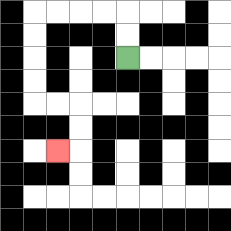{'start': '[5, 2]', 'end': '[2, 6]', 'path_directions': 'U,U,L,L,L,L,D,D,D,D,R,R,D,D,L', 'path_coordinates': '[[5, 2], [5, 1], [5, 0], [4, 0], [3, 0], [2, 0], [1, 0], [1, 1], [1, 2], [1, 3], [1, 4], [2, 4], [3, 4], [3, 5], [3, 6], [2, 6]]'}